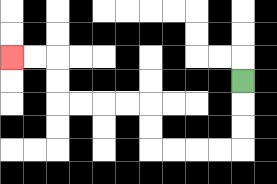{'start': '[10, 3]', 'end': '[0, 2]', 'path_directions': 'D,D,D,L,L,L,L,U,U,L,L,L,L,U,U,L,L', 'path_coordinates': '[[10, 3], [10, 4], [10, 5], [10, 6], [9, 6], [8, 6], [7, 6], [6, 6], [6, 5], [6, 4], [5, 4], [4, 4], [3, 4], [2, 4], [2, 3], [2, 2], [1, 2], [0, 2]]'}